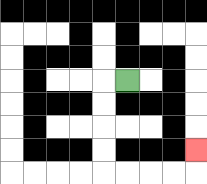{'start': '[5, 3]', 'end': '[8, 6]', 'path_directions': 'L,D,D,D,D,R,R,R,R,U', 'path_coordinates': '[[5, 3], [4, 3], [4, 4], [4, 5], [4, 6], [4, 7], [5, 7], [6, 7], [7, 7], [8, 7], [8, 6]]'}